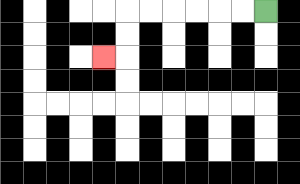{'start': '[11, 0]', 'end': '[4, 2]', 'path_directions': 'L,L,L,L,L,L,D,D,L', 'path_coordinates': '[[11, 0], [10, 0], [9, 0], [8, 0], [7, 0], [6, 0], [5, 0], [5, 1], [5, 2], [4, 2]]'}